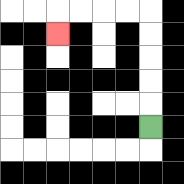{'start': '[6, 5]', 'end': '[2, 1]', 'path_directions': 'U,U,U,U,U,L,L,L,L,D', 'path_coordinates': '[[6, 5], [6, 4], [6, 3], [6, 2], [6, 1], [6, 0], [5, 0], [4, 0], [3, 0], [2, 0], [2, 1]]'}